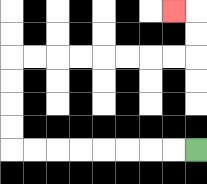{'start': '[8, 6]', 'end': '[7, 0]', 'path_directions': 'L,L,L,L,L,L,L,L,U,U,U,U,R,R,R,R,R,R,R,R,U,U,L', 'path_coordinates': '[[8, 6], [7, 6], [6, 6], [5, 6], [4, 6], [3, 6], [2, 6], [1, 6], [0, 6], [0, 5], [0, 4], [0, 3], [0, 2], [1, 2], [2, 2], [3, 2], [4, 2], [5, 2], [6, 2], [7, 2], [8, 2], [8, 1], [8, 0], [7, 0]]'}